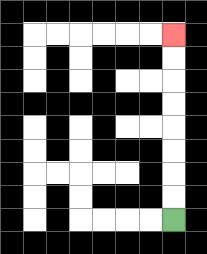{'start': '[7, 9]', 'end': '[7, 1]', 'path_directions': 'U,U,U,U,U,U,U,U', 'path_coordinates': '[[7, 9], [7, 8], [7, 7], [7, 6], [7, 5], [7, 4], [7, 3], [7, 2], [7, 1]]'}